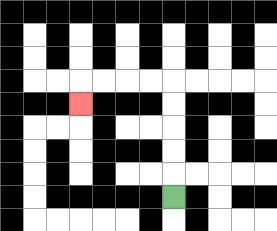{'start': '[7, 8]', 'end': '[3, 4]', 'path_directions': 'U,U,U,U,U,L,L,L,L,D', 'path_coordinates': '[[7, 8], [7, 7], [7, 6], [7, 5], [7, 4], [7, 3], [6, 3], [5, 3], [4, 3], [3, 3], [3, 4]]'}